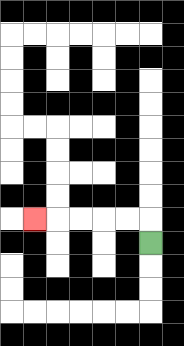{'start': '[6, 10]', 'end': '[1, 9]', 'path_directions': 'U,L,L,L,L,L', 'path_coordinates': '[[6, 10], [6, 9], [5, 9], [4, 9], [3, 9], [2, 9], [1, 9]]'}